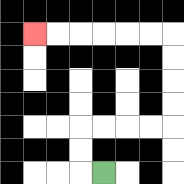{'start': '[4, 7]', 'end': '[1, 1]', 'path_directions': 'L,U,U,R,R,R,R,U,U,U,U,L,L,L,L,L,L', 'path_coordinates': '[[4, 7], [3, 7], [3, 6], [3, 5], [4, 5], [5, 5], [6, 5], [7, 5], [7, 4], [7, 3], [7, 2], [7, 1], [6, 1], [5, 1], [4, 1], [3, 1], [2, 1], [1, 1]]'}